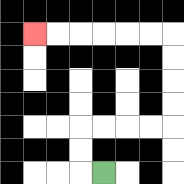{'start': '[4, 7]', 'end': '[1, 1]', 'path_directions': 'L,U,U,R,R,R,R,U,U,U,U,L,L,L,L,L,L', 'path_coordinates': '[[4, 7], [3, 7], [3, 6], [3, 5], [4, 5], [5, 5], [6, 5], [7, 5], [7, 4], [7, 3], [7, 2], [7, 1], [6, 1], [5, 1], [4, 1], [3, 1], [2, 1], [1, 1]]'}